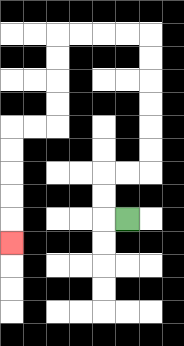{'start': '[5, 9]', 'end': '[0, 10]', 'path_directions': 'L,U,U,R,R,U,U,U,U,U,U,L,L,L,L,D,D,D,D,L,L,D,D,D,D,D', 'path_coordinates': '[[5, 9], [4, 9], [4, 8], [4, 7], [5, 7], [6, 7], [6, 6], [6, 5], [6, 4], [6, 3], [6, 2], [6, 1], [5, 1], [4, 1], [3, 1], [2, 1], [2, 2], [2, 3], [2, 4], [2, 5], [1, 5], [0, 5], [0, 6], [0, 7], [0, 8], [0, 9], [0, 10]]'}